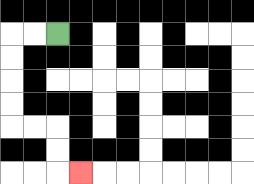{'start': '[2, 1]', 'end': '[3, 7]', 'path_directions': 'L,L,D,D,D,D,R,R,D,D,R', 'path_coordinates': '[[2, 1], [1, 1], [0, 1], [0, 2], [0, 3], [0, 4], [0, 5], [1, 5], [2, 5], [2, 6], [2, 7], [3, 7]]'}